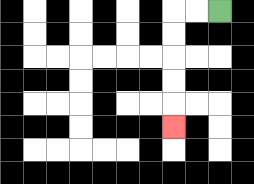{'start': '[9, 0]', 'end': '[7, 5]', 'path_directions': 'L,L,D,D,D,D,D', 'path_coordinates': '[[9, 0], [8, 0], [7, 0], [7, 1], [7, 2], [7, 3], [7, 4], [7, 5]]'}